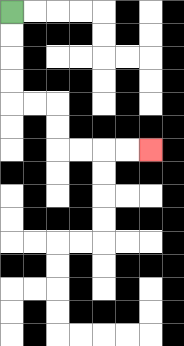{'start': '[0, 0]', 'end': '[6, 6]', 'path_directions': 'D,D,D,D,R,R,D,D,R,R,R,R', 'path_coordinates': '[[0, 0], [0, 1], [0, 2], [0, 3], [0, 4], [1, 4], [2, 4], [2, 5], [2, 6], [3, 6], [4, 6], [5, 6], [6, 6]]'}